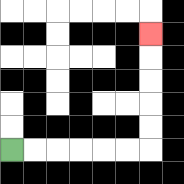{'start': '[0, 6]', 'end': '[6, 1]', 'path_directions': 'R,R,R,R,R,R,U,U,U,U,U', 'path_coordinates': '[[0, 6], [1, 6], [2, 6], [3, 6], [4, 6], [5, 6], [6, 6], [6, 5], [6, 4], [6, 3], [6, 2], [6, 1]]'}